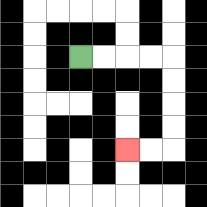{'start': '[3, 2]', 'end': '[5, 6]', 'path_directions': 'R,R,R,R,D,D,D,D,L,L', 'path_coordinates': '[[3, 2], [4, 2], [5, 2], [6, 2], [7, 2], [7, 3], [7, 4], [7, 5], [7, 6], [6, 6], [5, 6]]'}